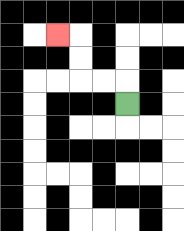{'start': '[5, 4]', 'end': '[2, 1]', 'path_directions': 'U,L,L,U,U,L', 'path_coordinates': '[[5, 4], [5, 3], [4, 3], [3, 3], [3, 2], [3, 1], [2, 1]]'}